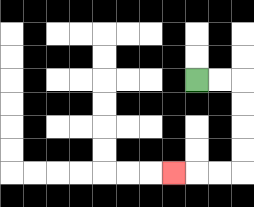{'start': '[8, 3]', 'end': '[7, 7]', 'path_directions': 'R,R,D,D,D,D,L,L,L', 'path_coordinates': '[[8, 3], [9, 3], [10, 3], [10, 4], [10, 5], [10, 6], [10, 7], [9, 7], [8, 7], [7, 7]]'}